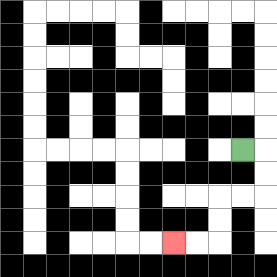{'start': '[10, 6]', 'end': '[7, 10]', 'path_directions': 'R,D,D,L,L,D,D,L,L', 'path_coordinates': '[[10, 6], [11, 6], [11, 7], [11, 8], [10, 8], [9, 8], [9, 9], [9, 10], [8, 10], [7, 10]]'}